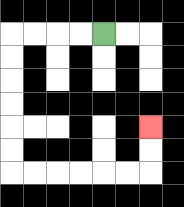{'start': '[4, 1]', 'end': '[6, 5]', 'path_directions': 'L,L,L,L,D,D,D,D,D,D,R,R,R,R,R,R,U,U', 'path_coordinates': '[[4, 1], [3, 1], [2, 1], [1, 1], [0, 1], [0, 2], [0, 3], [0, 4], [0, 5], [0, 6], [0, 7], [1, 7], [2, 7], [3, 7], [4, 7], [5, 7], [6, 7], [6, 6], [6, 5]]'}